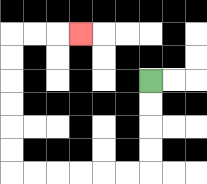{'start': '[6, 3]', 'end': '[3, 1]', 'path_directions': 'D,D,D,D,L,L,L,L,L,L,U,U,U,U,U,U,R,R,R', 'path_coordinates': '[[6, 3], [6, 4], [6, 5], [6, 6], [6, 7], [5, 7], [4, 7], [3, 7], [2, 7], [1, 7], [0, 7], [0, 6], [0, 5], [0, 4], [0, 3], [0, 2], [0, 1], [1, 1], [2, 1], [3, 1]]'}